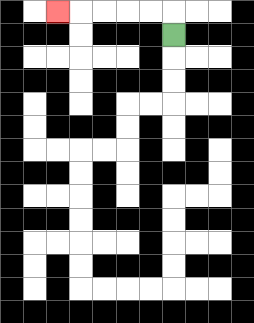{'start': '[7, 1]', 'end': '[2, 0]', 'path_directions': 'U,L,L,L,L,L', 'path_coordinates': '[[7, 1], [7, 0], [6, 0], [5, 0], [4, 0], [3, 0], [2, 0]]'}